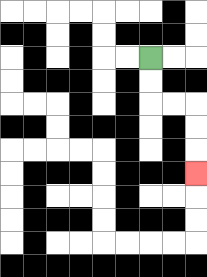{'start': '[6, 2]', 'end': '[8, 7]', 'path_directions': 'D,D,R,R,D,D,D', 'path_coordinates': '[[6, 2], [6, 3], [6, 4], [7, 4], [8, 4], [8, 5], [8, 6], [8, 7]]'}